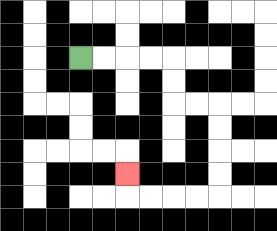{'start': '[3, 2]', 'end': '[5, 7]', 'path_directions': 'R,R,R,R,D,D,R,R,D,D,D,D,L,L,L,L,U', 'path_coordinates': '[[3, 2], [4, 2], [5, 2], [6, 2], [7, 2], [7, 3], [7, 4], [8, 4], [9, 4], [9, 5], [9, 6], [9, 7], [9, 8], [8, 8], [7, 8], [6, 8], [5, 8], [5, 7]]'}